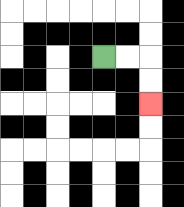{'start': '[4, 2]', 'end': '[6, 4]', 'path_directions': 'R,R,D,D', 'path_coordinates': '[[4, 2], [5, 2], [6, 2], [6, 3], [6, 4]]'}